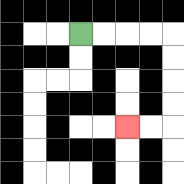{'start': '[3, 1]', 'end': '[5, 5]', 'path_directions': 'R,R,R,R,D,D,D,D,L,L', 'path_coordinates': '[[3, 1], [4, 1], [5, 1], [6, 1], [7, 1], [7, 2], [7, 3], [7, 4], [7, 5], [6, 5], [5, 5]]'}